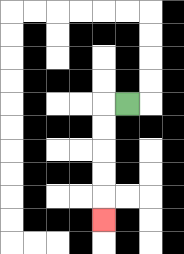{'start': '[5, 4]', 'end': '[4, 9]', 'path_directions': 'L,D,D,D,D,D', 'path_coordinates': '[[5, 4], [4, 4], [4, 5], [4, 6], [4, 7], [4, 8], [4, 9]]'}